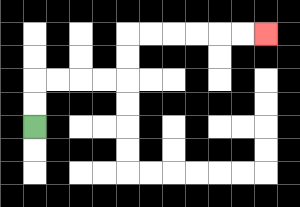{'start': '[1, 5]', 'end': '[11, 1]', 'path_directions': 'U,U,R,R,R,R,U,U,R,R,R,R,R,R', 'path_coordinates': '[[1, 5], [1, 4], [1, 3], [2, 3], [3, 3], [4, 3], [5, 3], [5, 2], [5, 1], [6, 1], [7, 1], [8, 1], [9, 1], [10, 1], [11, 1]]'}